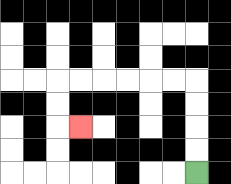{'start': '[8, 7]', 'end': '[3, 5]', 'path_directions': 'U,U,U,U,L,L,L,L,L,L,D,D,R', 'path_coordinates': '[[8, 7], [8, 6], [8, 5], [8, 4], [8, 3], [7, 3], [6, 3], [5, 3], [4, 3], [3, 3], [2, 3], [2, 4], [2, 5], [3, 5]]'}